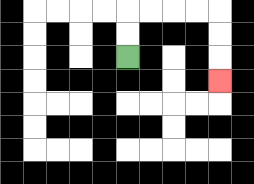{'start': '[5, 2]', 'end': '[9, 3]', 'path_directions': 'U,U,R,R,R,R,D,D,D', 'path_coordinates': '[[5, 2], [5, 1], [5, 0], [6, 0], [7, 0], [8, 0], [9, 0], [9, 1], [9, 2], [9, 3]]'}